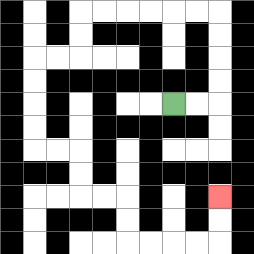{'start': '[7, 4]', 'end': '[9, 8]', 'path_directions': 'R,R,U,U,U,U,L,L,L,L,L,L,D,D,L,L,D,D,D,D,R,R,D,D,R,R,D,D,R,R,R,R,U,U', 'path_coordinates': '[[7, 4], [8, 4], [9, 4], [9, 3], [9, 2], [9, 1], [9, 0], [8, 0], [7, 0], [6, 0], [5, 0], [4, 0], [3, 0], [3, 1], [3, 2], [2, 2], [1, 2], [1, 3], [1, 4], [1, 5], [1, 6], [2, 6], [3, 6], [3, 7], [3, 8], [4, 8], [5, 8], [5, 9], [5, 10], [6, 10], [7, 10], [8, 10], [9, 10], [9, 9], [9, 8]]'}